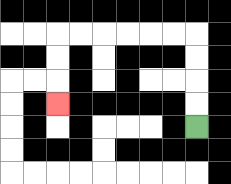{'start': '[8, 5]', 'end': '[2, 4]', 'path_directions': 'U,U,U,U,L,L,L,L,L,L,D,D,D', 'path_coordinates': '[[8, 5], [8, 4], [8, 3], [8, 2], [8, 1], [7, 1], [6, 1], [5, 1], [4, 1], [3, 1], [2, 1], [2, 2], [2, 3], [2, 4]]'}